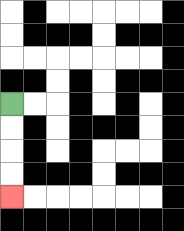{'start': '[0, 4]', 'end': '[0, 8]', 'path_directions': 'D,D,D,D', 'path_coordinates': '[[0, 4], [0, 5], [0, 6], [0, 7], [0, 8]]'}